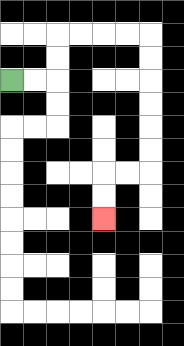{'start': '[0, 3]', 'end': '[4, 9]', 'path_directions': 'R,R,U,U,R,R,R,R,D,D,D,D,D,D,L,L,D,D', 'path_coordinates': '[[0, 3], [1, 3], [2, 3], [2, 2], [2, 1], [3, 1], [4, 1], [5, 1], [6, 1], [6, 2], [6, 3], [6, 4], [6, 5], [6, 6], [6, 7], [5, 7], [4, 7], [4, 8], [4, 9]]'}